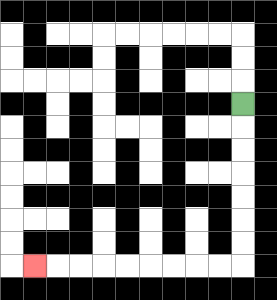{'start': '[10, 4]', 'end': '[1, 11]', 'path_directions': 'D,D,D,D,D,D,D,L,L,L,L,L,L,L,L,L', 'path_coordinates': '[[10, 4], [10, 5], [10, 6], [10, 7], [10, 8], [10, 9], [10, 10], [10, 11], [9, 11], [8, 11], [7, 11], [6, 11], [5, 11], [4, 11], [3, 11], [2, 11], [1, 11]]'}